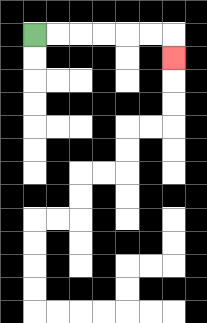{'start': '[1, 1]', 'end': '[7, 2]', 'path_directions': 'R,R,R,R,R,R,D', 'path_coordinates': '[[1, 1], [2, 1], [3, 1], [4, 1], [5, 1], [6, 1], [7, 1], [7, 2]]'}